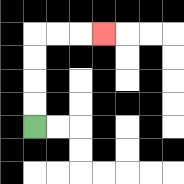{'start': '[1, 5]', 'end': '[4, 1]', 'path_directions': 'U,U,U,U,R,R,R', 'path_coordinates': '[[1, 5], [1, 4], [1, 3], [1, 2], [1, 1], [2, 1], [3, 1], [4, 1]]'}